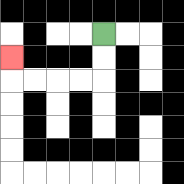{'start': '[4, 1]', 'end': '[0, 2]', 'path_directions': 'D,D,L,L,L,L,U', 'path_coordinates': '[[4, 1], [4, 2], [4, 3], [3, 3], [2, 3], [1, 3], [0, 3], [0, 2]]'}